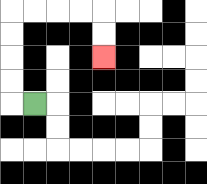{'start': '[1, 4]', 'end': '[4, 2]', 'path_directions': 'L,U,U,U,U,R,R,R,R,D,D', 'path_coordinates': '[[1, 4], [0, 4], [0, 3], [0, 2], [0, 1], [0, 0], [1, 0], [2, 0], [3, 0], [4, 0], [4, 1], [4, 2]]'}